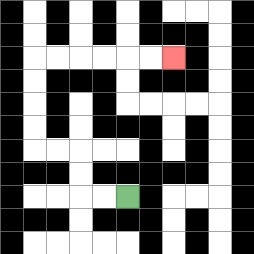{'start': '[5, 8]', 'end': '[7, 2]', 'path_directions': 'L,L,U,U,L,L,U,U,U,U,R,R,R,R,R,R', 'path_coordinates': '[[5, 8], [4, 8], [3, 8], [3, 7], [3, 6], [2, 6], [1, 6], [1, 5], [1, 4], [1, 3], [1, 2], [2, 2], [3, 2], [4, 2], [5, 2], [6, 2], [7, 2]]'}